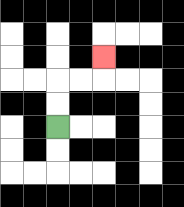{'start': '[2, 5]', 'end': '[4, 2]', 'path_directions': 'U,U,R,R,U', 'path_coordinates': '[[2, 5], [2, 4], [2, 3], [3, 3], [4, 3], [4, 2]]'}